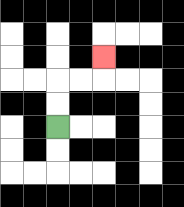{'start': '[2, 5]', 'end': '[4, 2]', 'path_directions': 'U,U,R,R,U', 'path_coordinates': '[[2, 5], [2, 4], [2, 3], [3, 3], [4, 3], [4, 2]]'}